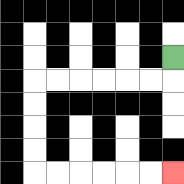{'start': '[7, 2]', 'end': '[7, 7]', 'path_directions': 'D,L,L,L,L,L,L,D,D,D,D,R,R,R,R,R,R', 'path_coordinates': '[[7, 2], [7, 3], [6, 3], [5, 3], [4, 3], [3, 3], [2, 3], [1, 3], [1, 4], [1, 5], [1, 6], [1, 7], [2, 7], [3, 7], [4, 7], [5, 7], [6, 7], [7, 7]]'}